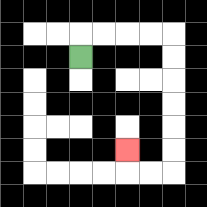{'start': '[3, 2]', 'end': '[5, 6]', 'path_directions': 'U,R,R,R,R,D,D,D,D,D,D,L,L,U', 'path_coordinates': '[[3, 2], [3, 1], [4, 1], [5, 1], [6, 1], [7, 1], [7, 2], [7, 3], [7, 4], [7, 5], [7, 6], [7, 7], [6, 7], [5, 7], [5, 6]]'}